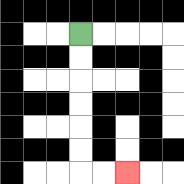{'start': '[3, 1]', 'end': '[5, 7]', 'path_directions': 'D,D,D,D,D,D,R,R', 'path_coordinates': '[[3, 1], [3, 2], [3, 3], [3, 4], [3, 5], [3, 6], [3, 7], [4, 7], [5, 7]]'}